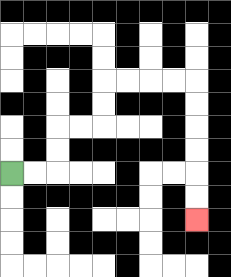{'start': '[0, 7]', 'end': '[8, 9]', 'path_directions': 'R,R,U,U,R,R,U,U,R,R,R,R,D,D,D,D,D,D', 'path_coordinates': '[[0, 7], [1, 7], [2, 7], [2, 6], [2, 5], [3, 5], [4, 5], [4, 4], [4, 3], [5, 3], [6, 3], [7, 3], [8, 3], [8, 4], [8, 5], [8, 6], [8, 7], [8, 8], [8, 9]]'}